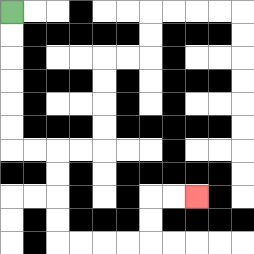{'start': '[0, 0]', 'end': '[8, 8]', 'path_directions': 'D,D,D,D,D,D,R,R,D,D,D,D,R,R,R,R,U,U,R,R', 'path_coordinates': '[[0, 0], [0, 1], [0, 2], [0, 3], [0, 4], [0, 5], [0, 6], [1, 6], [2, 6], [2, 7], [2, 8], [2, 9], [2, 10], [3, 10], [4, 10], [5, 10], [6, 10], [6, 9], [6, 8], [7, 8], [8, 8]]'}